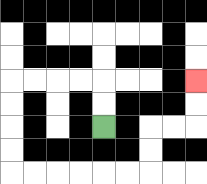{'start': '[4, 5]', 'end': '[8, 3]', 'path_directions': 'U,U,L,L,L,L,D,D,D,D,R,R,R,R,R,R,U,U,R,R,U,U', 'path_coordinates': '[[4, 5], [4, 4], [4, 3], [3, 3], [2, 3], [1, 3], [0, 3], [0, 4], [0, 5], [0, 6], [0, 7], [1, 7], [2, 7], [3, 7], [4, 7], [5, 7], [6, 7], [6, 6], [6, 5], [7, 5], [8, 5], [8, 4], [8, 3]]'}